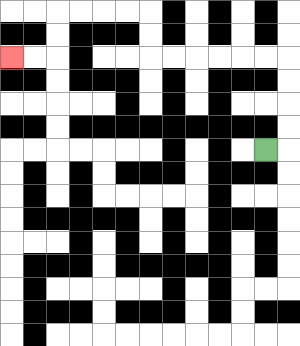{'start': '[11, 6]', 'end': '[0, 2]', 'path_directions': 'R,U,U,U,U,L,L,L,L,L,L,U,U,L,L,L,L,D,D,L,L', 'path_coordinates': '[[11, 6], [12, 6], [12, 5], [12, 4], [12, 3], [12, 2], [11, 2], [10, 2], [9, 2], [8, 2], [7, 2], [6, 2], [6, 1], [6, 0], [5, 0], [4, 0], [3, 0], [2, 0], [2, 1], [2, 2], [1, 2], [0, 2]]'}